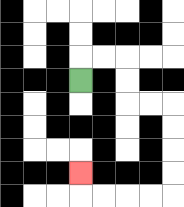{'start': '[3, 3]', 'end': '[3, 7]', 'path_directions': 'U,R,R,D,D,R,R,D,D,D,D,L,L,L,L,U', 'path_coordinates': '[[3, 3], [3, 2], [4, 2], [5, 2], [5, 3], [5, 4], [6, 4], [7, 4], [7, 5], [7, 6], [7, 7], [7, 8], [6, 8], [5, 8], [4, 8], [3, 8], [3, 7]]'}